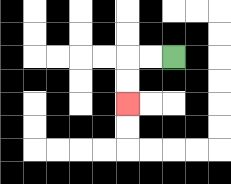{'start': '[7, 2]', 'end': '[5, 4]', 'path_directions': 'L,L,D,D', 'path_coordinates': '[[7, 2], [6, 2], [5, 2], [5, 3], [5, 4]]'}